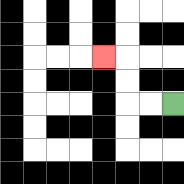{'start': '[7, 4]', 'end': '[4, 2]', 'path_directions': 'L,L,U,U,L', 'path_coordinates': '[[7, 4], [6, 4], [5, 4], [5, 3], [5, 2], [4, 2]]'}